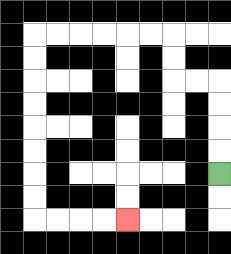{'start': '[9, 7]', 'end': '[5, 9]', 'path_directions': 'U,U,U,U,L,L,U,U,L,L,L,L,L,L,D,D,D,D,D,D,D,D,R,R,R,R', 'path_coordinates': '[[9, 7], [9, 6], [9, 5], [9, 4], [9, 3], [8, 3], [7, 3], [7, 2], [7, 1], [6, 1], [5, 1], [4, 1], [3, 1], [2, 1], [1, 1], [1, 2], [1, 3], [1, 4], [1, 5], [1, 6], [1, 7], [1, 8], [1, 9], [2, 9], [3, 9], [4, 9], [5, 9]]'}